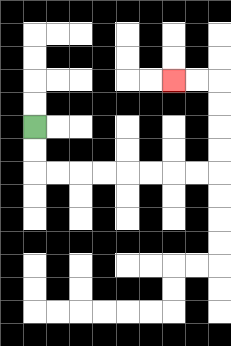{'start': '[1, 5]', 'end': '[7, 3]', 'path_directions': 'D,D,R,R,R,R,R,R,R,R,U,U,U,U,L,L', 'path_coordinates': '[[1, 5], [1, 6], [1, 7], [2, 7], [3, 7], [4, 7], [5, 7], [6, 7], [7, 7], [8, 7], [9, 7], [9, 6], [9, 5], [9, 4], [9, 3], [8, 3], [7, 3]]'}